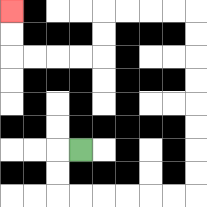{'start': '[3, 6]', 'end': '[0, 0]', 'path_directions': 'L,D,D,R,R,R,R,R,R,U,U,U,U,U,U,U,U,L,L,L,L,D,D,L,L,L,L,U,U', 'path_coordinates': '[[3, 6], [2, 6], [2, 7], [2, 8], [3, 8], [4, 8], [5, 8], [6, 8], [7, 8], [8, 8], [8, 7], [8, 6], [8, 5], [8, 4], [8, 3], [8, 2], [8, 1], [8, 0], [7, 0], [6, 0], [5, 0], [4, 0], [4, 1], [4, 2], [3, 2], [2, 2], [1, 2], [0, 2], [0, 1], [0, 0]]'}